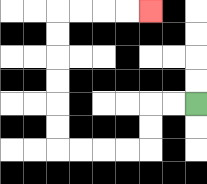{'start': '[8, 4]', 'end': '[6, 0]', 'path_directions': 'L,L,D,D,L,L,L,L,U,U,U,U,U,U,R,R,R,R', 'path_coordinates': '[[8, 4], [7, 4], [6, 4], [6, 5], [6, 6], [5, 6], [4, 6], [3, 6], [2, 6], [2, 5], [2, 4], [2, 3], [2, 2], [2, 1], [2, 0], [3, 0], [4, 0], [5, 0], [6, 0]]'}